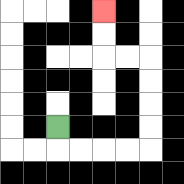{'start': '[2, 5]', 'end': '[4, 0]', 'path_directions': 'D,R,R,R,R,U,U,U,U,L,L,U,U', 'path_coordinates': '[[2, 5], [2, 6], [3, 6], [4, 6], [5, 6], [6, 6], [6, 5], [6, 4], [6, 3], [6, 2], [5, 2], [4, 2], [4, 1], [4, 0]]'}